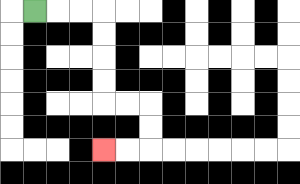{'start': '[1, 0]', 'end': '[4, 6]', 'path_directions': 'R,R,R,D,D,D,D,R,R,D,D,L,L', 'path_coordinates': '[[1, 0], [2, 0], [3, 0], [4, 0], [4, 1], [4, 2], [4, 3], [4, 4], [5, 4], [6, 4], [6, 5], [6, 6], [5, 6], [4, 6]]'}